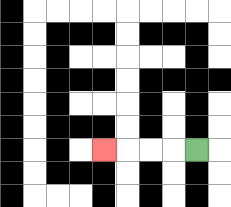{'start': '[8, 6]', 'end': '[4, 6]', 'path_directions': 'L,L,L,L', 'path_coordinates': '[[8, 6], [7, 6], [6, 6], [5, 6], [4, 6]]'}